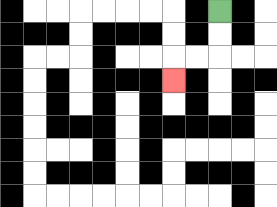{'start': '[9, 0]', 'end': '[7, 3]', 'path_directions': 'D,D,L,L,D', 'path_coordinates': '[[9, 0], [9, 1], [9, 2], [8, 2], [7, 2], [7, 3]]'}